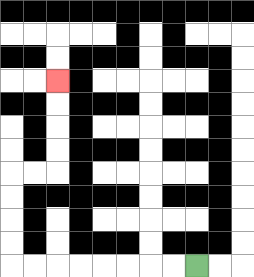{'start': '[8, 11]', 'end': '[2, 3]', 'path_directions': 'L,L,L,L,L,L,L,L,U,U,U,U,R,R,U,U,U,U', 'path_coordinates': '[[8, 11], [7, 11], [6, 11], [5, 11], [4, 11], [3, 11], [2, 11], [1, 11], [0, 11], [0, 10], [0, 9], [0, 8], [0, 7], [1, 7], [2, 7], [2, 6], [2, 5], [2, 4], [2, 3]]'}